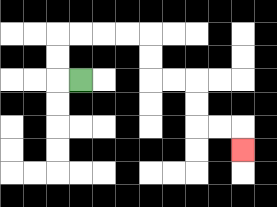{'start': '[3, 3]', 'end': '[10, 6]', 'path_directions': 'L,U,U,R,R,R,R,D,D,R,R,D,D,R,R,D', 'path_coordinates': '[[3, 3], [2, 3], [2, 2], [2, 1], [3, 1], [4, 1], [5, 1], [6, 1], [6, 2], [6, 3], [7, 3], [8, 3], [8, 4], [8, 5], [9, 5], [10, 5], [10, 6]]'}